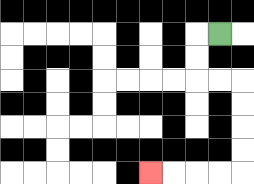{'start': '[9, 1]', 'end': '[6, 7]', 'path_directions': 'L,D,D,R,R,D,D,D,D,L,L,L,L', 'path_coordinates': '[[9, 1], [8, 1], [8, 2], [8, 3], [9, 3], [10, 3], [10, 4], [10, 5], [10, 6], [10, 7], [9, 7], [8, 7], [7, 7], [6, 7]]'}